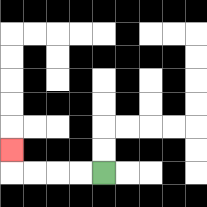{'start': '[4, 7]', 'end': '[0, 6]', 'path_directions': 'L,L,L,L,U', 'path_coordinates': '[[4, 7], [3, 7], [2, 7], [1, 7], [0, 7], [0, 6]]'}